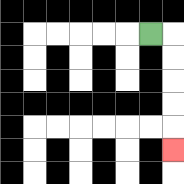{'start': '[6, 1]', 'end': '[7, 6]', 'path_directions': 'R,D,D,D,D,D', 'path_coordinates': '[[6, 1], [7, 1], [7, 2], [7, 3], [7, 4], [7, 5], [7, 6]]'}